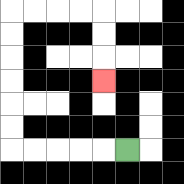{'start': '[5, 6]', 'end': '[4, 3]', 'path_directions': 'L,L,L,L,L,U,U,U,U,U,U,R,R,R,R,D,D,D', 'path_coordinates': '[[5, 6], [4, 6], [3, 6], [2, 6], [1, 6], [0, 6], [0, 5], [0, 4], [0, 3], [0, 2], [0, 1], [0, 0], [1, 0], [2, 0], [3, 0], [4, 0], [4, 1], [4, 2], [4, 3]]'}